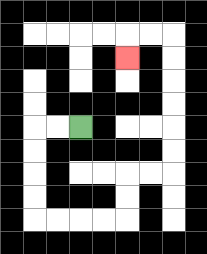{'start': '[3, 5]', 'end': '[5, 2]', 'path_directions': 'L,L,D,D,D,D,R,R,R,R,U,U,R,R,U,U,U,U,U,U,L,L,D', 'path_coordinates': '[[3, 5], [2, 5], [1, 5], [1, 6], [1, 7], [1, 8], [1, 9], [2, 9], [3, 9], [4, 9], [5, 9], [5, 8], [5, 7], [6, 7], [7, 7], [7, 6], [7, 5], [7, 4], [7, 3], [7, 2], [7, 1], [6, 1], [5, 1], [5, 2]]'}